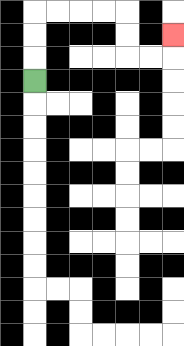{'start': '[1, 3]', 'end': '[7, 1]', 'path_directions': 'U,U,U,R,R,R,R,D,D,R,R,U', 'path_coordinates': '[[1, 3], [1, 2], [1, 1], [1, 0], [2, 0], [3, 0], [4, 0], [5, 0], [5, 1], [5, 2], [6, 2], [7, 2], [7, 1]]'}